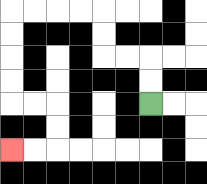{'start': '[6, 4]', 'end': '[0, 6]', 'path_directions': 'U,U,L,L,U,U,L,L,L,L,D,D,D,D,R,R,D,D,L,L', 'path_coordinates': '[[6, 4], [6, 3], [6, 2], [5, 2], [4, 2], [4, 1], [4, 0], [3, 0], [2, 0], [1, 0], [0, 0], [0, 1], [0, 2], [0, 3], [0, 4], [1, 4], [2, 4], [2, 5], [2, 6], [1, 6], [0, 6]]'}